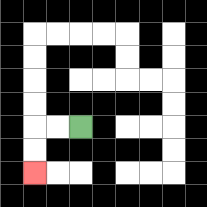{'start': '[3, 5]', 'end': '[1, 7]', 'path_directions': 'L,L,D,D', 'path_coordinates': '[[3, 5], [2, 5], [1, 5], [1, 6], [1, 7]]'}